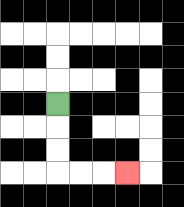{'start': '[2, 4]', 'end': '[5, 7]', 'path_directions': 'D,D,D,R,R,R', 'path_coordinates': '[[2, 4], [2, 5], [2, 6], [2, 7], [3, 7], [4, 7], [5, 7]]'}